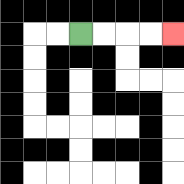{'start': '[3, 1]', 'end': '[7, 1]', 'path_directions': 'R,R,R,R', 'path_coordinates': '[[3, 1], [4, 1], [5, 1], [6, 1], [7, 1]]'}